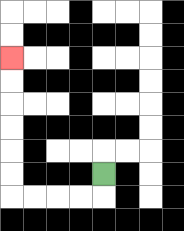{'start': '[4, 7]', 'end': '[0, 2]', 'path_directions': 'D,L,L,L,L,U,U,U,U,U,U', 'path_coordinates': '[[4, 7], [4, 8], [3, 8], [2, 8], [1, 8], [0, 8], [0, 7], [0, 6], [0, 5], [0, 4], [0, 3], [0, 2]]'}